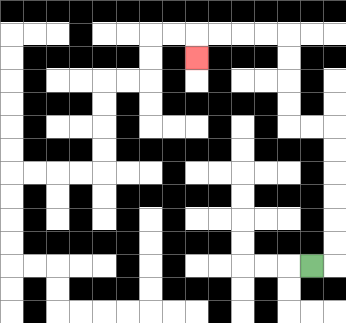{'start': '[13, 11]', 'end': '[8, 2]', 'path_directions': 'R,U,U,U,U,U,U,L,L,U,U,U,U,L,L,L,L,D', 'path_coordinates': '[[13, 11], [14, 11], [14, 10], [14, 9], [14, 8], [14, 7], [14, 6], [14, 5], [13, 5], [12, 5], [12, 4], [12, 3], [12, 2], [12, 1], [11, 1], [10, 1], [9, 1], [8, 1], [8, 2]]'}